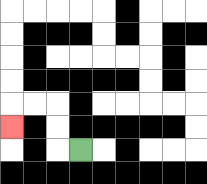{'start': '[3, 6]', 'end': '[0, 5]', 'path_directions': 'L,U,U,L,L,D', 'path_coordinates': '[[3, 6], [2, 6], [2, 5], [2, 4], [1, 4], [0, 4], [0, 5]]'}